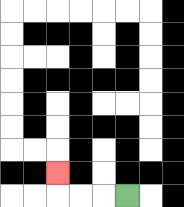{'start': '[5, 8]', 'end': '[2, 7]', 'path_directions': 'L,L,L,U', 'path_coordinates': '[[5, 8], [4, 8], [3, 8], [2, 8], [2, 7]]'}